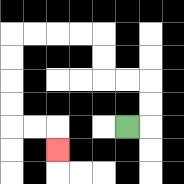{'start': '[5, 5]', 'end': '[2, 6]', 'path_directions': 'R,U,U,L,L,U,U,L,L,L,L,D,D,D,D,R,R,D', 'path_coordinates': '[[5, 5], [6, 5], [6, 4], [6, 3], [5, 3], [4, 3], [4, 2], [4, 1], [3, 1], [2, 1], [1, 1], [0, 1], [0, 2], [0, 3], [0, 4], [0, 5], [1, 5], [2, 5], [2, 6]]'}